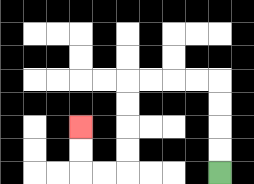{'start': '[9, 7]', 'end': '[3, 5]', 'path_directions': 'U,U,U,U,L,L,L,L,D,D,D,D,L,L,U,U', 'path_coordinates': '[[9, 7], [9, 6], [9, 5], [9, 4], [9, 3], [8, 3], [7, 3], [6, 3], [5, 3], [5, 4], [5, 5], [5, 6], [5, 7], [4, 7], [3, 7], [3, 6], [3, 5]]'}